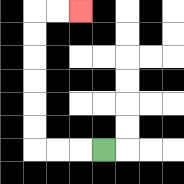{'start': '[4, 6]', 'end': '[3, 0]', 'path_directions': 'L,L,L,U,U,U,U,U,U,R,R', 'path_coordinates': '[[4, 6], [3, 6], [2, 6], [1, 6], [1, 5], [1, 4], [1, 3], [1, 2], [1, 1], [1, 0], [2, 0], [3, 0]]'}